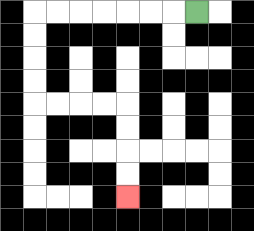{'start': '[8, 0]', 'end': '[5, 8]', 'path_directions': 'L,L,L,L,L,L,L,D,D,D,D,R,R,R,R,D,D,D,D', 'path_coordinates': '[[8, 0], [7, 0], [6, 0], [5, 0], [4, 0], [3, 0], [2, 0], [1, 0], [1, 1], [1, 2], [1, 3], [1, 4], [2, 4], [3, 4], [4, 4], [5, 4], [5, 5], [5, 6], [5, 7], [5, 8]]'}